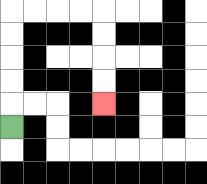{'start': '[0, 5]', 'end': '[4, 4]', 'path_directions': 'U,U,U,U,U,R,R,R,R,D,D,D,D', 'path_coordinates': '[[0, 5], [0, 4], [0, 3], [0, 2], [0, 1], [0, 0], [1, 0], [2, 0], [3, 0], [4, 0], [4, 1], [4, 2], [4, 3], [4, 4]]'}